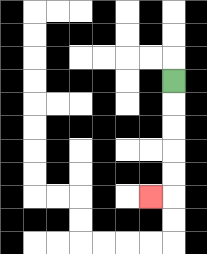{'start': '[7, 3]', 'end': '[6, 8]', 'path_directions': 'D,D,D,D,D,L', 'path_coordinates': '[[7, 3], [7, 4], [7, 5], [7, 6], [7, 7], [7, 8], [6, 8]]'}